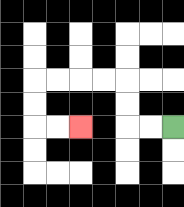{'start': '[7, 5]', 'end': '[3, 5]', 'path_directions': 'L,L,U,U,L,L,L,L,D,D,R,R', 'path_coordinates': '[[7, 5], [6, 5], [5, 5], [5, 4], [5, 3], [4, 3], [3, 3], [2, 3], [1, 3], [1, 4], [1, 5], [2, 5], [3, 5]]'}